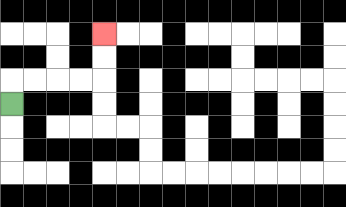{'start': '[0, 4]', 'end': '[4, 1]', 'path_directions': 'U,R,R,R,R,U,U', 'path_coordinates': '[[0, 4], [0, 3], [1, 3], [2, 3], [3, 3], [4, 3], [4, 2], [4, 1]]'}